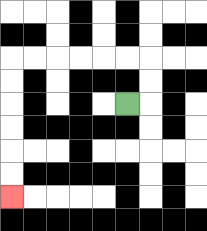{'start': '[5, 4]', 'end': '[0, 8]', 'path_directions': 'R,U,U,L,L,L,L,L,L,D,D,D,D,D,D', 'path_coordinates': '[[5, 4], [6, 4], [6, 3], [6, 2], [5, 2], [4, 2], [3, 2], [2, 2], [1, 2], [0, 2], [0, 3], [0, 4], [0, 5], [0, 6], [0, 7], [0, 8]]'}